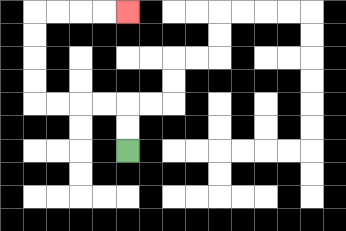{'start': '[5, 6]', 'end': '[5, 0]', 'path_directions': 'U,U,L,L,L,L,U,U,U,U,R,R,R,R', 'path_coordinates': '[[5, 6], [5, 5], [5, 4], [4, 4], [3, 4], [2, 4], [1, 4], [1, 3], [1, 2], [1, 1], [1, 0], [2, 0], [3, 0], [4, 0], [5, 0]]'}